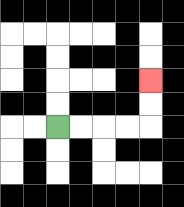{'start': '[2, 5]', 'end': '[6, 3]', 'path_directions': 'R,R,R,R,U,U', 'path_coordinates': '[[2, 5], [3, 5], [4, 5], [5, 5], [6, 5], [6, 4], [6, 3]]'}